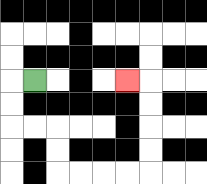{'start': '[1, 3]', 'end': '[5, 3]', 'path_directions': 'L,D,D,R,R,D,D,R,R,R,R,U,U,U,U,L', 'path_coordinates': '[[1, 3], [0, 3], [0, 4], [0, 5], [1, 5], [2, 5], [2, 6], [2, 7], [3, 7], [4, 7], [5, 7], [6, 7], [6, 6], [6, 5], [6, 4], [6, 3], [5, 3]]'}